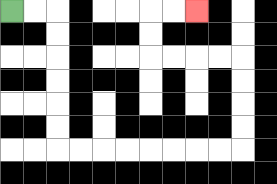{'start': '[0, 0]', 'end': '[8, 0]', 'path_directions': 'R,R,D,D,D,D,D,D,R,R,R,R,R,R,R,R,U,U,U,U,L,L,L,L,U,U,R,R', 'path_coordinates': '[[0, 0], [1, 0], [2, 0], [2, 1], [2, 2], [2, 3], [2, 4], [2, 5], [2, 6], [3, 6], [4, 6], [5, 6], [6, 6], [7, 6], [8, 6], [9, 6], [10, 6], [10, 5], [10, 4], [10, 3], [10, 2], [9, 2], [8, 2], [7, 2], [6, 2], [6, 1], [6, 0], [7, 0], [8, 0]]'}